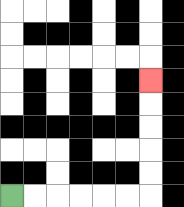{'start': '[0, 8]', 'end': '[6, 3]', 'path_directions': 'R,R,R,R,R,R,U,U,U,U,U', 'path_coordinates': '[[0, 8], [1, 8], [2, 8], [3, 8], [4, 8], [5, 8], [6, 8], [6, 7], [6, 6], [6, 5], [6, 4], [6, 3]]'}